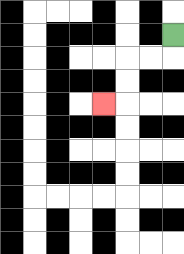{'start': '[7, 1]', 'end': '[4, 4]', 'path_directions': 'D,L,L,D,D,L', 'path_coordinates': '[[7, 1], [7, 2], [6, 2], [5, 2], [5, 3], [5, 4], [4, 4]]'}